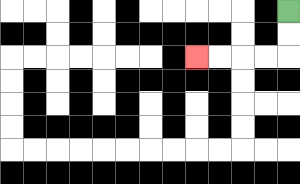{'start': '[12, 0]', 'end': '[8, 2]', 'path_directions': 'D,D,L,L,L,L', 'path_coordinates': '[[12, 0], [12, 1], [12, 2], [11, 2], [10, 2], [9, 2], [8, 2]]'}